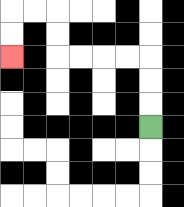{'start': '[6, 5]', 'end': '[0, 2]', 'path_directions': 'U,U,U,L,L,L,L,U,U,L,L,D,D', 'path_coordinates': '[[6, 5], [6, 4], [6, 3], [6, 2], [5, 2], [4, 2], [3, 2], [2, 2], [2, 1], [2, 0], [1, 0], [0, 0], [0, 1], [0, 2]]'}